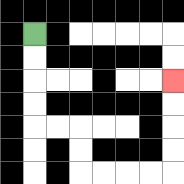{'start': '[1, 1]', 'end': '[7, 3]', 'path_directions': 'D,D,D,D,R,R,D,D,R,R,R,R,U,U,U,U', 'path_coordinates': '[[1, 1], [1, 2], [1, 3], [1, 4], [1, 5], [2, 5], [3, 5], [3, 6], [3, 7], [4, 7], [5, 7], [6, 7], [7, 7], [7, 6], [7, 5], [7, 4], [7, 3]]'}